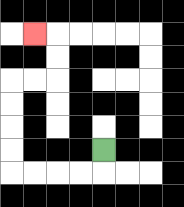{'start': '[4, 6]', 'end': '[1, 1]', 'path_directions': 'D,L,L,L,L,U,U,U,U,R,R,U,U,L', 'path_coordinates': '[[4, 6], [4, 7], [3, 7], [2, 7], [1, 7], [0, 7], [0, 6], [0, 5], [0, 4], [0, 3], [1, 3], [2, 3], [2, 2], [2, 1], [1, 1]]'}